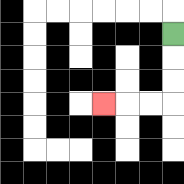{'start': '[7, 1]', 'end': '[4, 4]', 'path_directions': 'D,D,D,L,L,L', 'path_coordinates': '[[7, 1], [7, 2], [7, 3], [7, 4], [6, 4], [5, 4], [4, 4]]'}